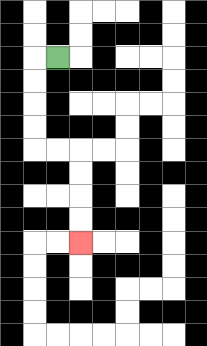{'start': '[2, 2]', 'end': '[3, 10]', 'path_directions': 'L,D,D,D,D,R,R,D,D,D,D', 'path_coordinates': '[[2, 2], [1, 2], [1, 3], [1, 4], [1, 5], [1, 6], [2, 6], [3, 6], [3, 7], [3, 8], [3, 9], [3, 10]]'}